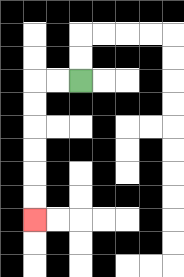{'start': '[3, 3]', 'end': '[1, 9]', 'path_directions': 'L,L,D,D,D,D,D,D', 'path_coordinates': '[[3, 3], [2, 3], [1, 3], [1, 4], [1, 5], [1, 6], [1, 7], [1, 8], [1, 9]]'}